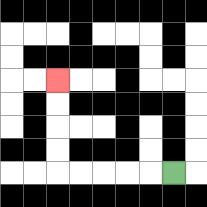{'start': '[7, 7]', 'end': '[2, 3]', 'path_directions': 'L,L,L,L,L,U,U,U,U', 'path_coordinates': '[[7, 7], [6, 7], [5, 7], [4, 7], [3, 7], [2, 7], [2, 6], [2, 5], [2, 4], [2, 3]]'}